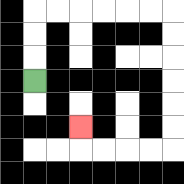{'start': '[1, 3]', 'end': '[3, 5]', 'path_directions': 'U,U,U,R,R,R,R,R,R,D,D,D,D,D,D,L,L,L,L,U', 'path_coordinates': '[[1, 3], [1, 2], [1, 1], [1, 0], [2, 0], [3, 0], [4, 0], [5, 0], [6, 0], [7, 0], [7, 1], [7, 2], [7, 3], [7, 4], [7, 5], [7, 6], [6, 6], [5, 6], [4, 6], [3, 6], [3, 5]]'}